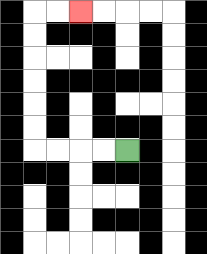{'start': '[5, 6]', 'end': '[3, 0]', 'path_directions': 'L,L,L,L,U,U,U,U,U,U,R,R', 'path_coordinates': '[[5, 6], [4, 6], [3, 6], [2, 6], [1, 6], [1, 5], [1, 4], [1, 3], [1, 2], [1, 1], [1, 0], [2, 0], [3, 0]]'}